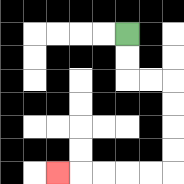{'start': '[5, 1]', 'end': '[2, 7]', 'path_directions': 'D,D,R,R,D,D,D,D,L,L,L,L,L', 'path_coordinates': '[[5, 1], [5, 2], [5, 3], [6, 3], [7, 3], [7, 4], [7, 5], [7, 6], [7, 7], [6, 7], [5, 7], [4, 7], [3, 7], [2, 7]]'}